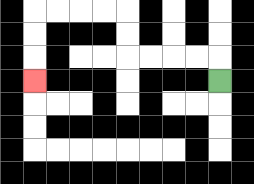{'start': '[9, 3]', 'end': '[1, 3]', 'path_directions': 'U,L,L,L,L,U,U,L,L,L,L,D,D,D', 'path_coordinates': '[[9, 3], [9, 2], [8, 2], [7, 2], [6, 2], [5, 2], [5, 1], [5, 0], [4, 0], [3, 0], [2, 0], [1, 0], [1, 1], [1, 2], [1, 3]]'}